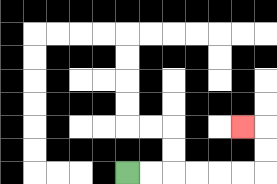{'start': '[5, 7]', 'end': '[10, 5]', 'path_directions': 'R,R,R,R,R,R,U,U,L', 'path_coordinates': '[[5, 7], [6, 7], [7, 7], [8, 7], [9, 7], [10, 7], [11, 7], [11, 6], [11, 5], [10, 5]]'}